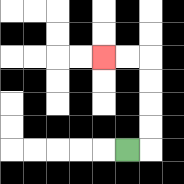{'start': '[5, 6]', 'end': '[4, 2]', 'path_directions': 'R,U,U,U,U,L,L', 'path_coordinates': '[[5, 6], [6, 6], [6, 5], [6, 4], [6, 3], [6, 2], [5, 2], [4, 2]]'}